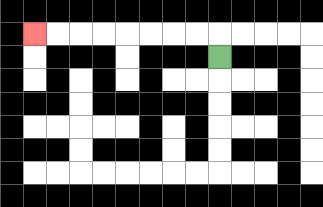{'start': '[9, 2]', 'end': '[1, 1]', 'path_directions': 'U,L,L,L,L,L,L,L,L', 'path_coordinates': '[[9, 2], [9, 1], [8, 1], [7, 1], [6, 1], [5, 1], [4, 1], [3, 1], [2, 1], [1, 1]]'}